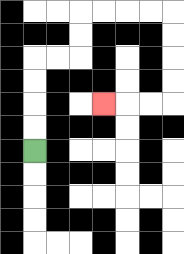{'start': '[1, 6]', 'end': '[4, 4]', 'path_directions': 'U,U,U,U,R,R,U,U,R,R,R,R,D,D,D,D,L,L,L', 'path_coordinates': '[[1, 6], [1, 5], [1, 4], [1, 3], [1, 2], [2, 2], [3, 2], [3, 1], [3, 0], [4, 0], [5, 0], [6, 0], [7, 0], [7, 1], [7, 2], [7, 3], [7, 4], [6, 4], [5, 4], [4, 4]]'}